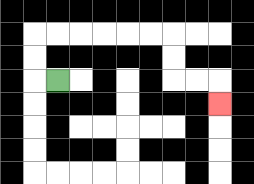{'start': '[2, 3]', 'end': '[9, 4]', 'path_directions': 'L,U,U,R,R,R,R,R,R,D,D,R,R,D', 'path_coordinates': '[[2, 3], [1, 3], [1, 2], [1, 1], [2, 1], [3, 1], [4, 1], [5, 1], [6, 1], [7, 1], [7, 2], [7, 3], [8, 3], [9, 3], [9, 4]]'}